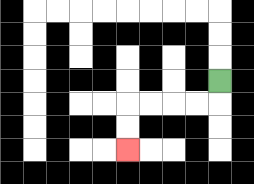{'start': '[9, 3]', 'end': '[5, 6]', 'path_directions': 'D,L,L,L,L,D,D', 'path_coordinates': '[[9, 3], [9, 4], [8, 4], [7, 4], [6, 4], [5, 4], [5, 5], [5, 6]]'}